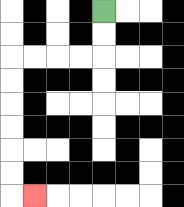{'start': '[4, 0]', 'end': '[1, 8]', 'path_directions': 'D,D,L,L,L,L,D,D,D,D,D,D,R', 'path_coordinates': '[[4, 0], [4, 1], [4, 2], [3, 2], [2, 2], [1, 2], [0, 2], [0, 3], [0, 4], [0, 5], [0, 6], [0, 7], [0, 8], [1, 8]]'}